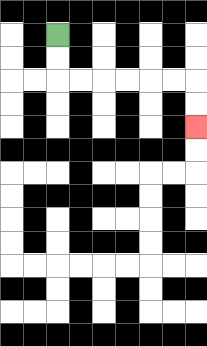{'start': '[2, 1]', 'end': '[8, 5]', 'path_directions': 'D,D,R,R,R,R,R,R,D,D', 'path_coordinates': '[[2, 1], [2, 2], [2, 3], [3, 3], [4, 3], [5, 3], [6, 3], [7, 3], [8, 3], [8, 4], [8, 5]]'}